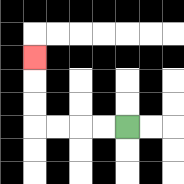{'start': '[5, 5]', 'end': '[1, 2]', 'path_directions': 'L,L,L,L,U,U,U', 'path_coordinates': '[[5, 5], [4, 5], [3, 5], [2, 5], [1, 5], [1, 4], [1, 3], [1, 2]]'}